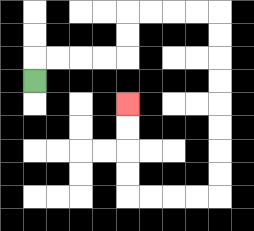{'start': '[1, 3]', 'end': '[5, 4]', 'path_directions': 'U,R,R,R,R,U,U,R,R,R,R,D,D,D,D,D,D,D,D,L,L,L,L,U,U,U,U', 'path_coordinates': '[[1, 3], [1, 2], [2, 2], [3, 2], [4, 2], [5, 2], [5, 1], [5, 0], [6, 0], [7, 0], [8, 0], [9, 0], [9, 1], [9, 2], [9, 3], [9, 4], [9, 5], [9, 6], [9, 7], [9, 8], [8, 8], [7, 8], [6, 8], [5, 8], [5, 7], [5, 6], [5, 5], [5, 4]]'}